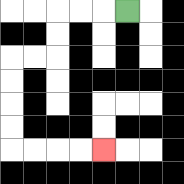{'start': '[5, 0]', 'end': '[4, 6]', 'path_directions': 'L,L,L,D,D,L,L,D,D,D,D,R,R,R,R', 'path_coordinates': '[[5, 0], [4, 0], [3, 0], [2, 0], [2, 1], [2, 2], [1, 2], [0, 2], [0, 3], [0, 4], [0, 5], [0, 6], [1, 6], [2, 6], [3, 6], [4, 6]]'}